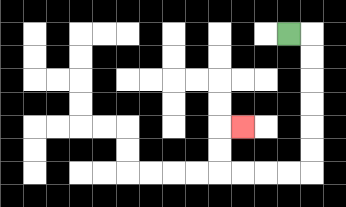{'start': '[12, 1]', 'end': '[10, 5]', 'path_directions': 'R,D,D,D,D,D,D,L,L,L,L,U,U,R', 'path_coordinates': '[[12, 1], [13, 1], [13, 2], [13, 3], [13, 4], [13, 5], [13, 6], [13, 7], [12, 7], [11, 7], [10, 7], [9, 7], [9, 6], [9, 5], [10, 5]]'}